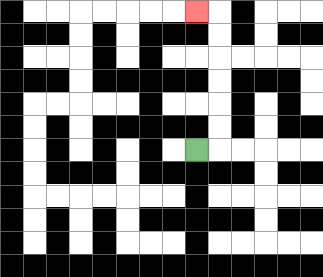{'start': '[8, 6]', 'end': '[8, 0]', 'path_directions': 'R,U,U,U,U,U,U,L', 'path_coordinates': '[[8, 6], [9, 6], [9, 5], [9, 4], [9, 3], [9, 2], [9, 1], [9, 0], [8, 0]]'}